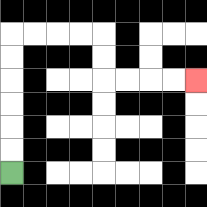{'start': '[0, 7]', 'end': '[8, 3]', 'path_directions': 'U,U,U,U,U,U,R,R,R,R,D,D,R,R,R,R', 'path_coordinates': '[[0, 7], [0, 6], [0, 5], [0, 4], [0, 3], [0, 2], [0, 1], [1, 1], [2, 1], [3, 1], [4, 1], [4, 2], [4, 3], [5, 3], [6, 3], [7, 3], [8, 3]]'}